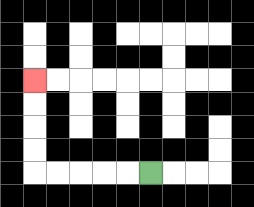{'start': '[6, 7]', 'end': '[1, 3]', 'path_directions': 'L,L,L,L,L,U,U,U,U', 'path_coordinates': '[[6, 7], [5, 7], [4, 7], [3, 7], [2, 7], [1, 7], [1, 6], [1, 5], [1, 4], [1, 3]]'}